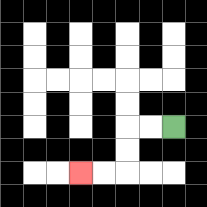{'start': '[7, 5]', 'end': '[3, 7]', 'path_directions': 'L,L,D,D,L,L', 'path_coordinates': '[[7, 5], [6, 5], [5, 5], [5, 6], [5, 7], [4, 7], [3, 7]]'}